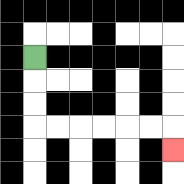{'start': '[1, 2]', 'end': '[7, 6]', 'path_directions': 'D,D,D,R,R,R,R,R,R,D', 'path_coordinates': '[[1, 2], [1, 3], [1, 4], [1, 5], [2, 5], [3, 5], [4, 5], [5, 5], [6, 5], [7, 5], [7, 6]]'}